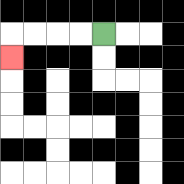{'start': '[4, 1]', 'end': '[0, 2]', 'path_directions': 'L,L,L,L,D', 'path_coordinates': '[[4, 1], [3, 1], [2, 1], [1, 1], [0, 1], [0, 2]]'}